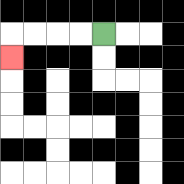{'start': '[4, 1]', 'end': '[0, 2]', 'path_directions': 'L,L,L,L,D', 'path_coordinates': '[[4, 1], [3, 1], [2, 1], [1, 1], [0, 1], [0, 2]]'}